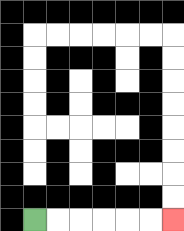{'start': '[1, 9]', 'end': '[7, 9]', 'path_directions': 'R,R,R,R,R,R', 'path_coordinates': '[[1, 9], [2, 9], [3, 9], [4, 9], [5, 9], [6, 9], [7, 9]]'}